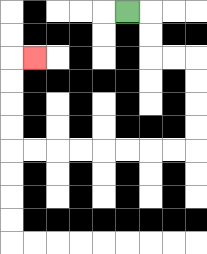{'start': '[5, 0]', 'end': '[1, 2]', 'path_directions': 'R,D,D,R,R,D,D,D,D,L,L,L,L,L,L,L,L,U,U,U,U,R', 'path_coordinates': '[[5, 0], [6, 0], [6, 1], [6, 2], [7, 2], [8, 2], [8, 3], [8, 4], [8, 5], [8, 6], [7, 6], [6, 6], [5, 6], [4, 6], [3, 6], [2, 6], [1, 6], [0, 6], [0, 5], [0, 4], [0, 3], [0, 2], [1, 2]]'}